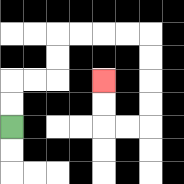{'start': '[0, 5]', 'end': '[4, 3]', 'path_directions': 'U,U,R,R,U,U,R,R,R,R,D,D,D,D,L,L,U,U', 'path_coordinates': '[[0, 5], [0, 4], [0, 3], [1, 3], [2, 3], [2, 2], [2, 1], [3, 1], [4, 1], [5, 1], [6, 1], [6, 2], [6, 3], [6, 4], [6, 5], [5, 5], [4, 5], [4, 4], [4, 3]]'}